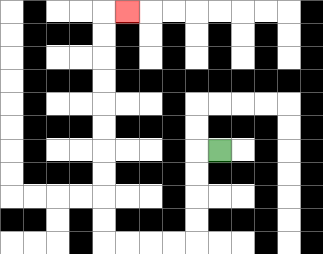{'start': '[9, 6]', 'end': '[5, 0]', 'path_directions': 'L,D,D,D,D,L,L,L,L,U,U,U,U,U,U,U,U,U,U,R', 'path_coordinates': '[[9, 6], [8, 6], [8, 7], [8, 8], [8, 9], [8, 10], [7, 10], [6, 10], [5, 10], [4, 10], [4, 9], [4, 8], [4, 7], [4, 6], [4, 5], [4, 4], [4, 3], [4, 2], [4, 1], [4, 0], [5, 0]]'}